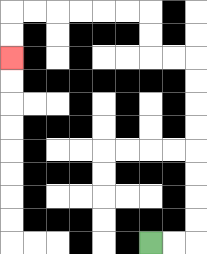{'start': '[6, 10]', 'end': '[0, 2]', 'path_directions': 'R,R,U,U,U,U,U,U,U,U,L,L,U,U,L,L,L,L,L,L,D,D', 'path_coordinates': '[[6, 10], [7, 10], [8, 10], [8, 9], [8, 8], [8, 7], [8, 6], [8, 5], [8, 4], [8, 3], [8, 2], [7, 2], [6, 2], [6, 1], [6, 0], [5, 0], [4, 0], [3, 0], [2, 0], [1, 0], [0, 0], [0, 1], [0, 2]]'}